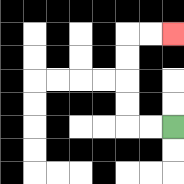{'start': '[7, 5]', 'end': '[7, 1]', 'path_directions': 'L,L,U,U,U,U,R,R', 'path_coordinates': '[[7, 5], [6, 5], [5, 5], [5, 4], [5, 3], [5, 2], [5, 1], [6, 1], [7, 1]]'}